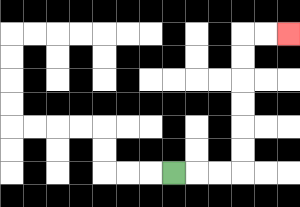{'start': '[7, 7]', 'end': '[12, 1]', 'path_directions': 'R,R,R,U,U,U,U,U,U,R,R', 'path_coordinates': '[[7, 7], [8, 7], [9, 7], [10, 7], [10, 6], [10, 5], [10, 4], [10, 3], [10, 2], [10, 1], [11, 1], [12, 1]]'}